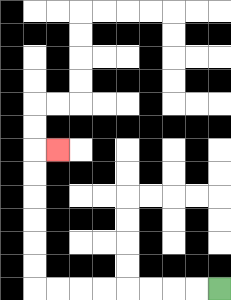{'start': '[9, 12]', 'end': '[2, 6]', 'path_directions': 'L,L,L,L,L,L,L,L,U,U,U,U,U,U,R', 'path_coordinates': '[[9, 12], [8, 12], [7, 12], [6, 12], [5, 12], [4, 12], [3, 12], [2, 12], [1, 12], [1, 11], [1, 10], [1, 9], [1, 8], [1, 7], [1, 6], [2, 6]]'}